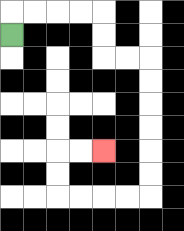{'start': '[0, 1]', 'end': '[4, 6]', 'path_directions': 'U,R,R,R,R,D,D,R,R,D,D,D,D,D,D,L,L,L,L,U,U,R,R', 'path_coordinates': '[[0, 1], [0, 0], [1, 0], [2, 0], [3, 0], [4, 0], [4, 1], [4, 2], [5, 2], [6, 2], [6, 3], [6, 4], [6, 5], [6, 6], [6, 7], [6, 8], [5, 8], [4, 8], [3, 8], [2, 8], [2, 7], [2, 6], [3, 6], [4, 6]]'}